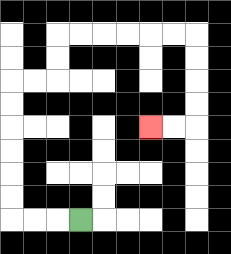{'start': '[3, 9]', 'end': '[6, 5]', 'path_directions': 'L,L,L,U,U,U,U,U,U,R,R,U,U,R,R,R,R,R,R,D,D,D,D,L,L', 'path_coordinates': '[[3, 9], [2, 9], [1, 9], [0, 9], [0, 8], [0, 7], [0, 6], [0, 5], [0, 4], [0, 3], [1, 3], [2, 3], [2, 2], [2, 1], [3, 1], [4, 1], [5, 1], [6, 1], [7, 1], [8, 1], [8, 2], [8, 3], [8, 4], [8, 5], [7, 5], [6, 5]]'}